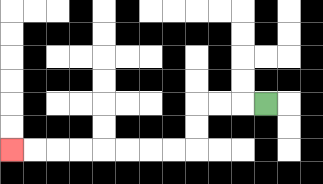{'start': '[11, 4]', 'end': '[0, 6]', 'path_directions': 'L,L,L,D,D,L,L,L,L,L,L,L,L', 'path_coordinates': '[[11, 4], [10, 4], [9, 4], [8, 4], [8, 5], [8, 6], [7, 6], [6, 6], [5, 6], [4, 6], [3, 6], [2, 6], [1, 6], [0, 6]]'}